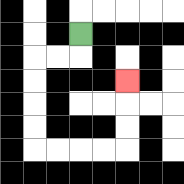{'start': '[3, 1]', 'end': '[5, 3]', 'path_directions': 'D,L,L,D,D,D,D,R,R,R,R,U,U,U', 'path_coordinates': '[[3, 1], [3, 2], [2, 2], [1, 2], [1, 3], [1, 4], [1, 5], [1, 6], [2, 6], [3, 6], [4, 6], [5, 6], [5, 5], [5, 4], [5, 3]]'}